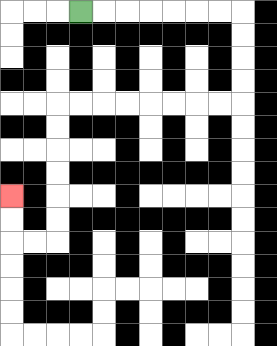{'start': '[3, 0]', 'end': '[0, 8]', 'path_directions': 'R,R,R,R,R,R,R,D,D,D,D,L,L,L,L,L,L,L,L,D,D,D,D,D,D,L,L,U,U', 'path_coordinates': '[[3, 0], [4, 0], [5, 0], [6, 0], [7, 0], [8, 0], [9, 0], [10, 0], [10, 1], [10, 2], [10, 3], [10, 4], [9, 4], [8, 4], [7, 4], [6, 4], [5, 4], [4, 4], [3, 4], [2, 4], [2, 5], [2, 6], [2, 7], [2, 8], [2, 9], [2, 10], [1, 10], [0, 10], [0, 9], [0, 8]]'}